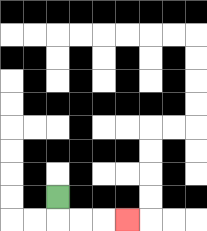{'start': '[2, 8]', 'end': '[5, 9]', 'path_directions': 'D,R,R,R', 'path_coordinates': '[[2, 8], [2, 9], [3, 9], [4, 9], [5, 9]]'}